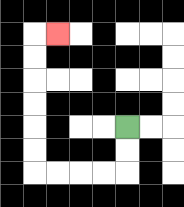{'start': '[5, 5]', 'end': '[2, 1]', 'path_directions': 'D,D,L,L,L,L,U,U,U,U,U,U,R', 'path_coordinates': '[[5, 5], [5, 6], [5, 7], [4, 7], [3, 7], [2, 7], [1, 7], [1, 6], [1, 5], [1, 4], [1, 3], [1, 2], [1, 1], [2, 1]]'}